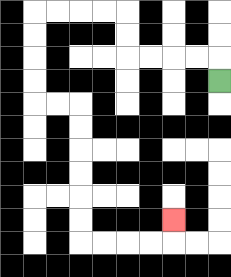{'start': '[9, 3]', 'end': '[7, 9]', 'path_directions': 'U,L,L,L,L,U,U,L,L,L,L,D,D,D,D,R,R,D,D,D,D,D,D,R,R,R,R,U', 'path_coordinates': '[[9, 3], [9, 2], [8, 2], [7, 2], [6, 2], [5, 2], [5, 1], [5, 0], [4, 0], [3, 0], [2, 0], [1, 0], [1, 1], [1, 2], [1, 3], [1, 4], [2, 4], [3, 4], [3, 5], [3, 6], [3, 7], [3, 8], [3, 9], [3, 10], [4, 10], [5, 10], [6, 10], [7, 10], [7, 9]]'}